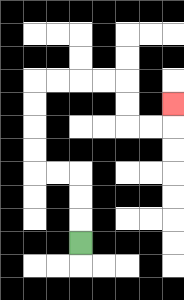{'start': '[3, 10]', 'end': '[7, 4]', 'path_directions': 'U,U,U,L,L,U,U,U,U,R,R,R,R,D,D,R,R,U', 'path_coordinates': '[[3, 10], [3, 9], [3, 8], [3, 7], [2, 7], [1, 7], [1, 6], [1, 5], [1, 4], [1, 3], [2, 3], [3, 3], [4, 3], [5, 3], [5, 4], [5, 5], [6, 5], [7, 5], [7, 4]]'}